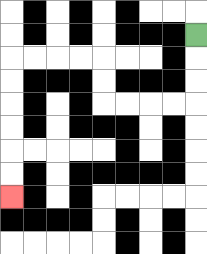{'start': '[8, 1]', 'end': '[0, 8]', 'path_directions': 'D,D,D,L,L,L,L,U,U,L,L,L,L,D,D,D,D,D,D', 'path_coordinates': '[[8, 1], [8, 2], [8, 3], [8, 4], [7, 4], [6, 4], [5, 4], [4, 4], [4, 3], [4, 2], [3, 2], [2, 2], [1, 2], [0, 2], [0, 3], [0, 4], [0, 5], [0, 6], [0, 7], [0, 8]]'}